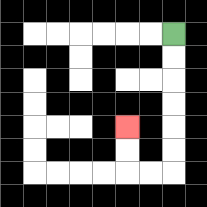{'start': '[7, 1]', 'end': '[5, 5]', 'path_directions': 'D,D,D,D,D,D,L,L,U,U', 'path_coordinates': '[[7, 1], [7, 2], [7, 3], [7, 4], [7, 5], [7, 6], [7, 7], [6, 7], [5, 7], [5, 6], [5, 5]]'}